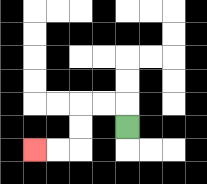{'start': '[5, 5]', 'end': '[1, 6]', 'path_directions': 'U,L,L,D,D,L,L', 'path_coordinates': '[[5, 5], [5, 4], [4, 4], [3, 4], [3, 5], [3, 6], [2, 6], [1, 6]]'}